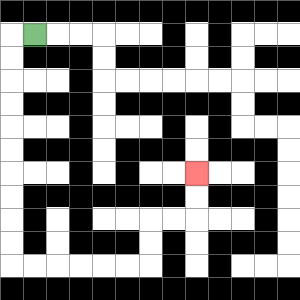{'start': '[1, 1]', 'end': '[8, 7]', 'path_directions': 'L,D,D,D,D,D,D,D,D,D,D,R,R,R,R,R,R,U,U,R,R,U,U', 'path_coordinates': '[[1, 1], [0, 1], [0, 2], [0, 3], [0, 4], [0, 5], [0, 6], [0, 7], [0, 8], [0, 9], [0, 10], [0, 11], [1, 11], [2, 11], [3, 11], [4, 11], [5, 11], [6, 11], [6, 10], [6, 9], [7, 9], [8, 9], [8, 8], [8, 7]]'}